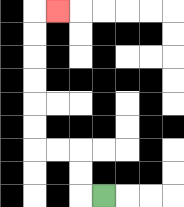{'start': '[4, 8]', 'end': '[2, 0]', 'path_directions': 'L,U,U,L,L,U,U,U,U,U,U,R', 'path_coordinates': '[[4, 8], [3, 8], [3, 7], [3, 6], [2, 6], [1, 6], [1, 5], [1, 4], [1, 3], [1, 2], [1, 1], [1, 0], [2, 0]]'}